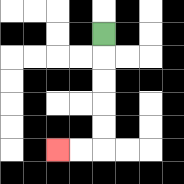{'start': '[4, 1]', 'end': '[2, 6]', 'path_directions': 'D,D,D,D,D,L,L', 'path_coordinates': '[[4, 1], [4, 2], [4, 3], [4, 4], [4, 5], [4, 6], [3, 6], [2, 6]]'}